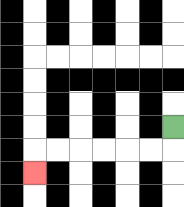{'start': '[7, 5]', 'end': '[1, 7]', 'path_directions': 'D,L,L,L,L,L,L,D', 'path_coordinates': '[[7, 5], [7, 6], [6, 6], [5, 6], [4, 6], [3, 6], [2, 6], [1, 6], [1, 7]]'}